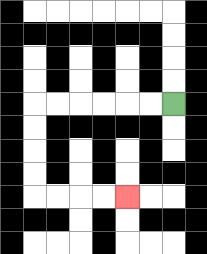{'start': '[7, 4]', 'end': '[5, 8]', 'path_directions': 'L,L,L,L,L,L,D,D,D,D,R,R,R,R', 'path_coordinates': '[[7, 4], [6, 4], [5, 4], [4, 4], [3, 4], [2, 4], [1, 4], [1, 5], [1, 6], [1, 7], [1, 8], [2, 8], [3, 8], [4, 8], [5, 8]]'}